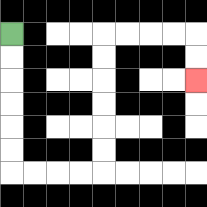{'start': '[0, 1]', 'end': '[8, 3]', 'path_directions': 'D,D,D,D,D,D,R,R,R,R,U,U,U,U,U,U,R,R,R,R,D,D', 'path_coordinates': '[[0, 1], [0, 2], [0, 3], [0, 4], [0, 5], [0, 6], [0, 7], [1, 7], [2, 7], [3, 7], [4, 7], [4, 6], [4, 5], [4, 4], [4, 3], [4, 2], [4, 1], [5, 1], [6, 1], [7, 1], [8, 1], [8, 2], [8, 3]]'}